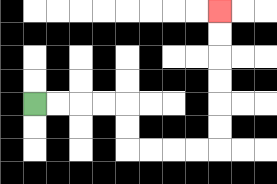{'start': '[1, 4]', 'end': '[9, 0]', 'path_directions': 'R,R,R,R,D,D,R,R,R,R,U,U,U,U,U,U', 'path_coordinates': '[[1, 4], [2, 4], [3, 4], [4, 4], [5, 4], [5, 5], [5, 6], [6, 6], [7, 6], [8, 6], [9, 6], [9, 5], [9, 4], [9, 3], [9, 2], [9, 1], [9, 0]]'}